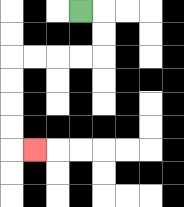{'start': '[3, 0]', 'end': '[1, 6]', 'path_directions': 'R,D,D,L,L,L,L,D,D,D,D,R', 'path_coordinates': '[[3, 0], [4, 0], [4, 1], [4, 2], [3, 2], [2, 2], [1, 2], [0, 2], [0, 3], [0, 4], [0, 5], [0, 6], [1, 6]]'}